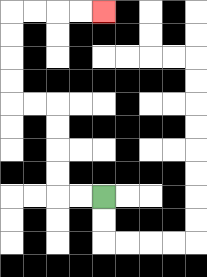{'start': '[4, 8]', 'end': '[4, 0]', 'path_directions': 'L,L,U,U,U,U,L,L,U,U,U,U,R,R,R,R', 'path_coordinates': '[[4, 8], [3, 8], [2, 8], [2, 7], [2, 6], [2, 5], [2, 4], [1, 4], [0, 4], [0, 3], [0, 2], [0, 1], [0, 0], [1, 0], [2, 0], [3, 0], [4, 0]]'}